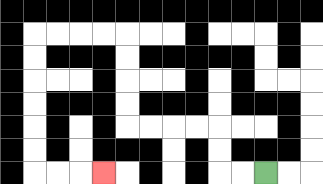{'start': '[11, 7]', 'end': '[4, 7]', 'path_directions': 'L,L,U,U,L,L,L,L,U,U,U,U,L,L,L,L,D,D,D,D,D,D,R,R,R', 'path_coordinates': '[[11, 7], [10, 7], [9, 7], [9, 6], [9, 5], [8, 5], [7, 5], [6, 5], [5, 5], [5, 4], [5, 3], [5, 2], [5, 1], [4, 1], [3, 1], [2, 1], [1, 1], [1, 2], [1, 3], [1, 4], [1, 5], [1, 6], [1, 7], [2, 7], [3, 7], [4, 7]]'}